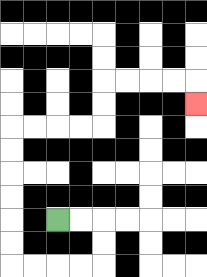{'start': '[2, 9]', 'end': '[8, 4]', 'path_directions': 'R,R,D,D,L,L,L,L,U,U,U,U,U,U,R,R,R,R,U,U,R,R,R,R,D', 'path_coordinates': '[[2, 9], [3, 9], [4, 9], [4, 10], [4, 11], [3, 11], [2, 11], [1, 11], [0, 11], [0, 10], [0, 9], [0, 8], [0, 7], [0, 6], [0, 5], [1, 5], [2, 5], [3, 5], [4, 5], [4, 4], [4, 3], [5, 3], [6, 3], [7, 3], [8, 3], [8, 4]]'}